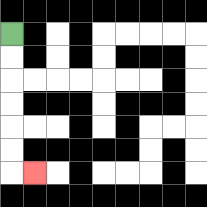{'start': '[0, 1]', 'end': '[1, 7]', 'path_directions': 'D,D,D,D,D,D,R', 'path_coordinates': '[[0, 1], [0, 2], [0, 3], [0, 4], [0, 5], [0, 6], [0, 7], [1, 7]]'}